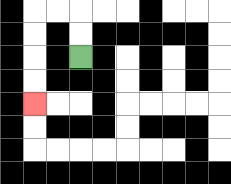{'start': '[3, 2]', 'end': '[1, 4]', 'path_directions': 'U,U,L,L,D,D,D,D', 'path_coordinates': '[[3, 2], [3, 1], [3, 0], [2, 0], [1, 0], [1, 1], [1, 2], [1, 3], [1, 4]]'}